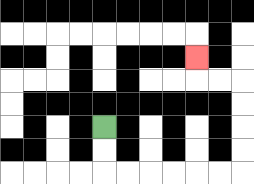{'start': '[4, 5]', 'end': '[8, 2]', 'path_directions': 'D,D,R,R,R,R,R,R,U,U,U,U,L,L,U', 'path_coordinates': '[[4, 5], [4, 6], [4, 7], [5, 7], [6, 7], [7, 7], [8, 7], [9, 7], [10, 7], [10, 6], [10, 5], [10, 4], [10, 3], [9, 3], [8, 3], [8, 2]]'}